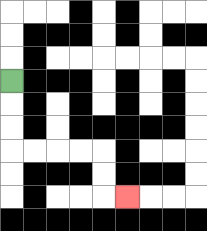{'start': '[0, 3]', 'end': '[5, 8]', 'path_directions': 'D,D,D,R,R,R,R,D,D,R', 'path_coordinates': '[[0, 3], [0, 4], [0, 5], [0, 6], [1, 6], [2, 6], [3, 6], [4, 6], [4, 7], [4, 8], [5, 8]]'}